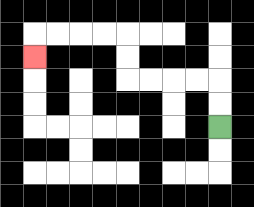{'start': '[9, 5]', 'end': '[1, 2]', 'path_directions': 'U,U,L,L,L,L,U,U,L,L,L,L,D', 'path_coordinates': '[[9, 5], [9, 4], [9, 3], [8, 3], [7, 3], [6, 3], [5, 3], [5, 2], [5, 1], [4, 1], [3, 1], [2, 1], [1, 1], [1, 2]]'}